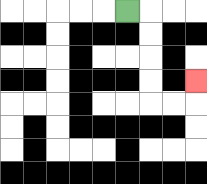{'start': '[5, 0]', 'end': '[8, 3]', 'path_directions': 'R,D,D,D,D,R,R,U', 'path_coordinates': '[[5, 0], [6, 0], [6, 1], [6, 2], [6, 3], [6, 4], [7, 4], [8, 4], [8, 3]]'}